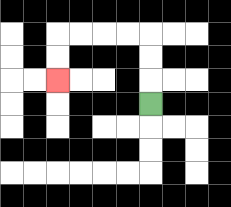{'start': '[6, 4]', 'end': '[2, 3]', 'path_directions': 'U,U,U,L,L,L,L,D,D', 'path_coordinates': '[[6, 4], [6, 3], [6, 2], [6, 1], [5, 1], [4, 1], [3, 1], [2, 1], [2, 2], [2, 3]]'}